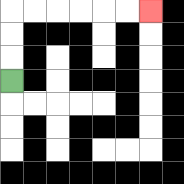{'start': '[0, 3]', 'end': '[6, 0]', 'path_directions': 'U,U,U,R,R,R,R,R,R', 'path_coordinates': '[[0, 3], [0, 2], [0, 1], [0, 0], [1, 0], [2, 0], [3, 0], [4, 0], [5, 0], [6, 0]]'}